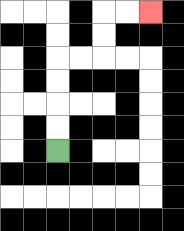{'start': '[2, 6]', 'end': '[6, 0]', 'path_directions': 'U,U,U,U,R,R,U,U,R,R', 'path_coordinates': '[[2, 6], [2, 5], [2, 4], [2, 3], [2, 2], [3, 2], [4, 2], [4, 1], [4, 0], [5, 0], [6, 0]]'}